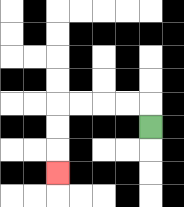{'start': '[6, 5]', 'end': '[2, 7]', 'path_directions': 'U,L,L,L,L,D,D,D', 'path_coordinates': '[[6, 5], [6, 4], [5, 4], [4, 4], [3, 4], [2, 4], [2, 5], [2, 6], [2, 7]]'}